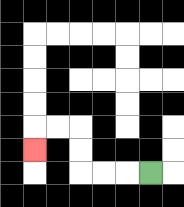{'start': '[6, 7]', 'end': '[1, 6]', 'path_directions': 'L,L,L,U,U,L,L,D', 'path_coordinates': '[[6, 7], [5, 7], [4, 7], [3, 7], [3, 6], [3, 5], [2, 5], [1, 5], [1, 6]]'}